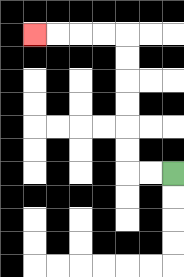{'start': '[7, 7]', 'end': '[1, 1]', 'path_directions': 'L,L,U,U,U,U,U,U,L,L,L,L', 'path_coordinates': '[[7, 7], [6, 7], [5, 7], [5, 6], [5, 5], [5, 4], [5, 3], [5, 2], [5, 1], [4, 1], [3, 1], [2, 1], [1, 1]]'}